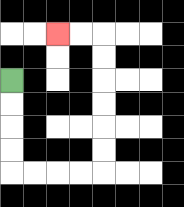{'start': '[0, 3]', 'end': '[2, 1]', 'path_directions': 'D,D,D,D,R,R,R,R,U,U,U,U,U,U,L,L', 'path_coordinates': '[[0, 3], [0, 4], [0, 5], [0, 6], [0, 7], [1, 7], [2, 7], [3, 7], [4, 7], [4, 6], [4, 5], [4, 4], [4, 3], [4, 2], [4, 1], [3, 1], [2, 1]]'}